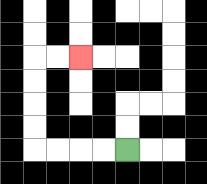{'start': '[5, 6]', 'end': '[3, 2]', 'path_directions': 'L,L,L,L,U,U,U,U,R,R', 'path_coordinates': '[[5, 6], [4, 6], [3, 6], [2, 6], [1, 6], [1, 5], [1, 4], [1, 3], [1, 2], [2, 2], [3, 2]]'}